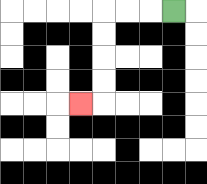{'start': '[7, 0]', 'end': '[3, 4]', 'path_directions': 'L,L,L,D,D,D,D,L', 'path_coordinates': '[[7, 0], [6, 0], [5, 0], [4, 0], [4, 1], [4, 2], [4, 3], [4, 4], [3, 4]]'}